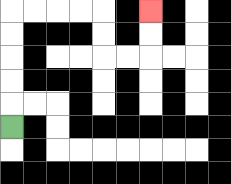{'start': '[0, 5]', 'end': '[6, 0]', 'path_directions': 'U,U,U,U,U,R,R,R,R,D,D,R,R,U,U', 'path_coordinates': '[[0, 5], [0, 4], [0, 3], [0, 2], [0, 1], [0, 0], [1, 0], [2, 0], [3, 0], [4, 0], [4, 1], [4, 2], [5, 2], [6, 2], [6, 1], [6, 0]]'}